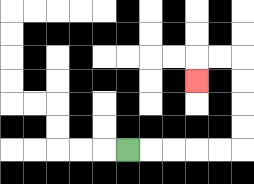{'start': '[5, 6]', 'end': '[8, 3]', 'path_directions': 'R,R,R,R,R,U,U,U,U,L,L,D', 'path_coordinates': '[[5, 6], [6, 6], [7, 6], [8, 6], [9, 6], [10, 6], [10, 5], [10, 4], [10, 3], [10, 2], [9, 2], [8, 2], [8, 3]]'}